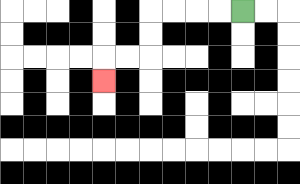{'start': '[10, 0]', 'end': '[4, 3]', 'path_directions': 'L,L,L,L,D,D,L,L,D', 'path_coordinates': '[[10, 0], [9, 0], [8, 0], [7, 0], [6, 0], [6, 1], [6, 2], [5, 2], [4, 2], [4, 3]]'}